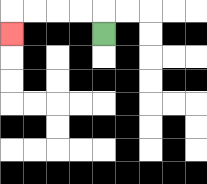{'start': '[4, 1]', 'end': '[0, 1]', 'path_directions': 'U,L,L,L,L,D', 'path_coordinates': '[[4, 1], [4, 0], [3, 0], [2, 0], [1, 0], [0, 0], [0, 1]]'}